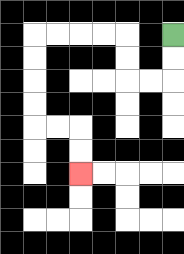{'start': '[7, 1]', 'end': '[3, 7]', 'path_directions': 'D,D,L,L,U,U,L,L,L,L,D,D,D,D,R,R,D,D', 'path_coordinates': '[[7, 1], [7, 2], [7, 3], [6, 3], [5, 3], [5, 2], [5, 1], [4, 1], [3, 1], [2, 1], [1, 1], [1, 2], [1, 3], [1, 4], [1, 5], [2, 5], [3, 5], [3, 6], [3, 7]]'}